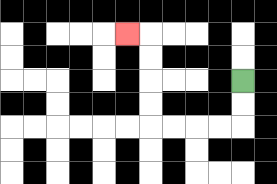{'start': '[10, 3]', 'end': '[5, 1]', 'path_directions': 'D,D,L,L,L,L,U,U,U,U,L', 'path_coordinates': '[[10, 3], [10, 4], [10, 5], [9, 5], [8, 5], [7, 5], [6, 5], [6, 4], [6, 3], [6, 2], [6, 1], [5, 1]]'}